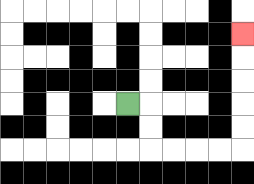{'start': '[5, 4]', 'end': '[10, 1]', 'path_directions': 'R,D,D,R,R,R,R,U,U,U,U,U', 'path_coordinates': '[[5, 4], [6, 4], [6, 5], [6, 6], [7, 6], [8, 6], [9, 6], [10, 6], [10, 5], [10, 4], [10, 3], [10, 2], [10, 1]]'}